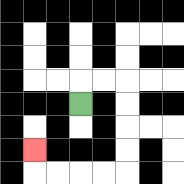{'start': '[3, 4]', 'end': '[1, 6]', 'path_directions': 'U,R,R,D,D,D,D,L,L,L,L,U', 'path_coordinates': '[[3, 4], [3, 3], [4, 3], [5, 3], [5, 4], [5, 5], [5, 6], [5, 7], [4, 7], [3, 7], [2, 7], [1, 7], [1, 6]]'}